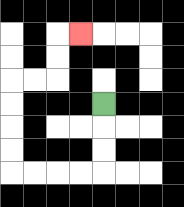{'start': '[4, 4]', 'end': '[3, 1]', 'path_directions': 'D,D,D,L,L,L,L,U,U,U,U,R,R,U,U,R', 'path_coordinates': '[[4, 4], [4, 5], [4, 6], [4, 7], [3, 7], [2, 7], [1, 7], [0, 7], [0, 6], [0, 5], [0, 4], [0, 3], [1, 3], [2, 3], [2, 2], [2, 1], [3, 1]]'}